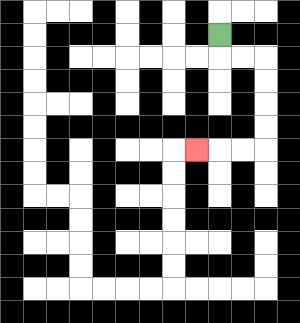{'start': '[9, 1]', 'end': '[8, 6]', 'path_directions': 'D,R,R,D,D,D,D,L,L,L', 'path_coordinates': '[[9, 1], [9, 2], [10, 2], [11, 2], [11, 3], [11, 4], [11, 5], [11, 6], [10, 6], [9, 6], [8, 6]]'}